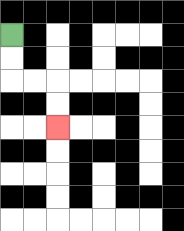{'start': '[0, 1]', 'end': '[2, 5]', 'path_directions': 'D,D,R,R,D,D', 'path_coordinates': '[[0, 1], [0, 2], [0, 3], [1, 3], [2, 3], [2, 4], [2, 5]]'}